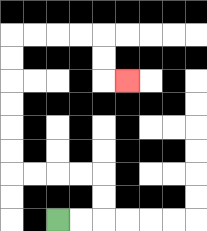{'start': '[2, 9]', 'end': '[5, 3]', 'path_directions': 'R,R,U,U,L,L,L,L,U,U,U,U,U,U,R,R,R,R,D,D,R', 'path_coordinates': '[[2, 9], [3, 9], [4, 9], [4, 8], [4, 7], [3, 7], [2, 7], [1, 7], [0, 7], [0, 6], [0, 5], [0, 4], [0, 3], [0, 2], [0, 1], [1, 1], [2, 1], [3, 1], [4, 1], [4, 2], [4, 3], [5, 3]]'}